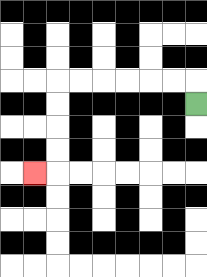{'start': '[8, 4]', 'end': '[1, 7]', 'path_directions': 'U,L,L,L,L,L,L,D,D,D,D,L', 'path_coordinates': '[[8, 4], [8, 3], [7, 3], [6, 3], [5, 3], [4, 3], [3, 3], [2, 3], [2, 4], [2, 5], [2, 6], [2, 7], [1, 7]]'}